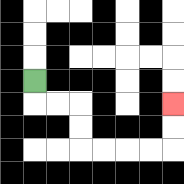{'start': '[1, 3]', 'end': '[7, 4]', 'path_directions': 'D,R,R,D,D,R,R,R,R,U,U', 'path_coordinates': '[[1, 3], [1, 4], [2, 4], [3, 4], [3, 5], [3, 6], [4, 6], [5, 6], [6, 6], [7, 6], [7, 5], [7, 4]]'}